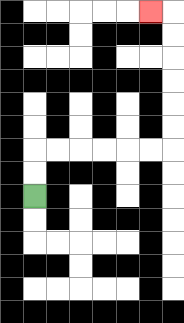{'start': '[1, 8]', 'end': '[6, 0]', 'path_directions': 'U,U,R,R,R,R,R,R,U,U,U,U,U,U,L', 'path_coordinates': '[[1, 8], [1, 7], [1, 6], [2, 6], [3, 6], [4, 6], [5, 6], [6, 6], [7, 6], [7, 5], [7, 4], [7, 3], [7, 2], [7, 1], [7, 0], [6, 0]]'}